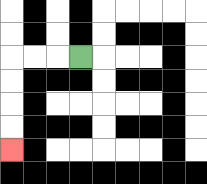{'start': '[3, 2]', 'end': '[0, 6]', 'path_directions': 'L,L,L,D,D,D,D', 'path_coordinates': '[[3, 2], [2, 2], [1, 2], [0, 2], [0, 3], [0, 4], [0, 5], [0, 6]]'}